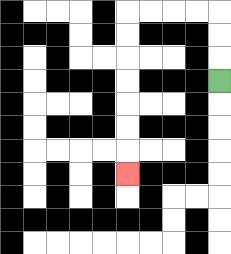{'start': '[9, 3]', 'end': '[5, 7]', 'path_directions': 'U,U,U,L,L,L,L,D,D,D,D,D,D,D', 'path_coordinates': '[[9, 3], [9, 2], [9, 1], [9, 0], [8, 0], [7, 0], [6, 0], [5, 0], [5, 1], [5, 2], [5, 3], [5, 4], [5, 5], [5, 6], [5, 7]]'}